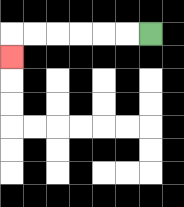{'start': '[6, 1]', 'end': '[0, 2]', 'path_directions': 'L,L,L,L,L,L,D', 'path_coordinates': '[[6, 1], [5, 1], [4, 1], [3, 1], [2, 1], [1, 1], [0, 1], [0, 2]]'}